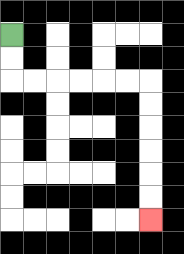{'start': '[0, 1]', 'end': '[6, 9]', 'path_directions': 'D,D,R,R,R,R,R,R,D,D,D,D,D,D', 'path_coordinates': '[[0, 1], [0, 2], [0, 3], [1, 3], [2, 3], [3, 3], [4, 3], [5, 3], [6, 3], [6, 4], [6, 5], [6, 6], [6, 7], [6, 8], [6, 9]]'}